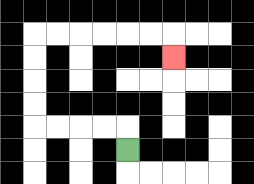{'start': '[5, 6]', 'end': '[7, 2]', 'path_directions': 'U,L,L,L,L,U,U,U,U,R,R,R,R,R,R,D', 'path_coordinates': '[[5, 6], [5, 5], [4, 5], [3, 5], [2, 5], [1, 5], [1, 4], [1, 3], [1, 2], [1, 1], [2, 1], [3, 1], [4, 1], [5, 1], [6, 1], [7, 1], [7, 2]]'}